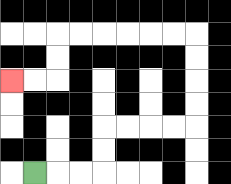{'start': '[1, 7]', 'end': '[0, 3]', 'path_directions': 'R,R,R,U,U,R,R,R,R,U,U,U,U,L,L,L,L,L,L,D,D,L,L', 'path_coordinates': '[[1, 7], [2, 7], [3, 7], [4, 7], [4, 6], [4, 5], [5, 5], [6, 5], [7, 5], [8, 5], [8, 4], [8, 3], [8, 2], [8, 1], [7, 1], [6, 1], [5, 1], [4, 1], [3, 1], [2, 1], [2, 2], [2, 3], [1, 3], [0, 3]]'}